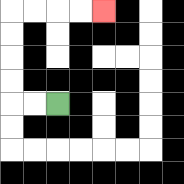{'start': '[2, 4]', 'end': '[4, 0]', 'path_directions': 'L,L,U,U,U,U,R,R,R,R', 'path_coordinates': '[[2, 4], [1, 4], [0, 4], [0, 3], [0, 2], [0, 1], [0, 0], [1, 0], [2, 0], [3, 0], [4, 0]]'}